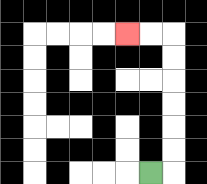{'start': '[6, 7]', 'end': '[5, 1]', 'path_directions': 'R,U,U,U,U,U,U,L,L', 'path_coordinates': '[[6, 7], [7, 7], [7, 6], [7, 5], [7, 4], [7, 3], [7, 2], [7, 1], [6, 1], [5, 1]]'}